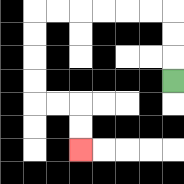{'start': '[7, 3]', 'end': '[3, 6]', 'path_directions': 'U,U,U,L,L,L,L,L,L,D,D,D,D,R,R,D,D', 'path_coordinates': '[[7, 3], [7, 2], [7, 1], [7, 0], [6, 0], [5, 0], [4, 0], [3, 0], [2, 0], [1, 0], [1, 1], [1, 2], [1, 3], [1, 4], [2, 4], [3, 4], [3, 5], [3, 6]]'}